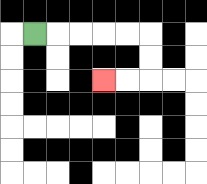{'start': '[1, 1]', 'end': '[4, 3]', 'path_directions': 'R,R,R,R,R,D,D,L,L', 'path_coordinates': '[[1, 1], [2, 1], [3, 1], [4, 1], [5, 1], [6, 1], [6, 2], [6, 3], [5, 3], [4, 3]]'}